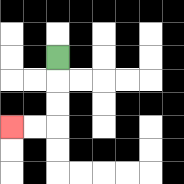{'start': '[2, 2]', 'end': '[0, 5]', 'path_directions': 'D,D,D,L,L', 'path_coordinates': '[[2, 2], [2, 3], [2, 4], [2, 5], [1, 5], [0, 5]]'}